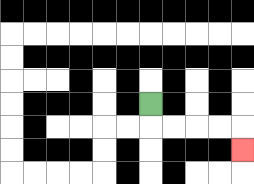{'start': '[6, 4]', 'end': '[10, 6]', 'path_directions': 'D,R,R,R,R,D', 'path_coordinates': '[[6, 4], [6, 5], [7, 5], [8, 5], [9, 5], [10, 5], [10, 6]]'}